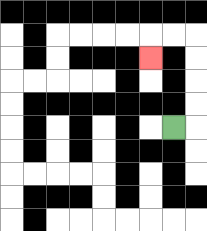{'start': '[7, 5]', 'end': '[6, 2]', 'path_directions': 'R,U,U,U,U,L,L,D', 'path_coordinates': '[[7, 5], [8, 5], [8, 4], [8, 3], [8, 2], [8, 1], [7, 1], [6, 1], [6, 2]]'}